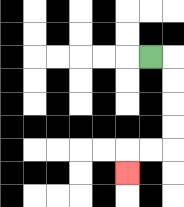{'start': '[6, 2]', 'end': '[5, 7]', 'path_directions': 'R,D,D,D,D,L,L,D', 'path_coordinates': '[[6, 2], [7, 2], [7, 3], [7, 4], [7, 5], [7, 6], [6, 6], [5, 6], [5, 7]]'}